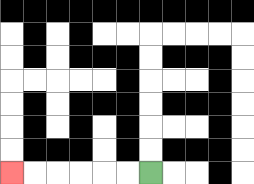{'start': '[6, 7]', 'end': '[0, 7]', 'path_directions': 'L,L,L,L,L,L', 'path_coordinates': '[[6, 7], [5, 7], [4, 7], [3, 7], [2, 7], [1, 7], [0, 7]]'}